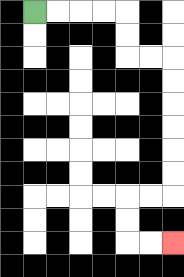{'start': '[1, 0]', 'end': '[7, 10]', 'path_directions': 'R,R,R,R,D,D,R,R,D,D,D,D,D,D,L,L,D,D,R,R', 'path_coordinates': '[[1, 0], [2, 0], [3, 0], [4, 0], [5, 0], [5, 1], [5, 2], [6, 2], [7, 2], [7, 3], [7, 4], [7, 5], [7, 6], [7, 7], [7, 8], [6, 8], [5, 8], [5, 9], [5, 10], [6, 10], [7, 10]]'}